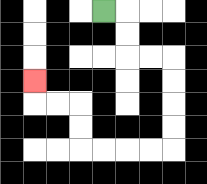{'start': '[4, 0]', 'end': '[1, 3]', 'path_directions': 'R,D,D,R,R,D,D,D,D,L,L,L,L,U,U,L,L,U', 'path_coordinates': '[[4, 0], [5, 0], [5, 1], [5, 2], [6, 2], [7, 2], [7, 3], [7, 4], [7, 5], [7, 6], [6, 6], [5, 6], [4, 6], [3, 6], [3, 5], [3, 4], [2, 4], [1, 4], [1, 3]]'}